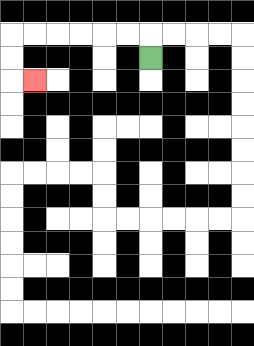{'start': '[6, 2]', 'end': '[1, 3]', 'path_directions': 'U,L,L,L,L,L,L,D,D,R', 'path_coordinates': '[[6, 2], [6, 1], [5, 1], [4, 1], [3, 1], [2, 1], [1, 1], [0, 1], [0, 2], [0, 3], [1, 3]]'}